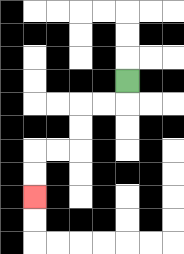{'start': '[5, 3]', 'end': '[1, 8]', 'path_directions': 'D,L,L,D,D,L,L,D,D', 'path_coordinates': '[[5, 3], [5, 4], [4, 4], [3, 4], [3, 5], [3, 6], [2, 6], [1, 6], [1, 7], [1, 8]]'}